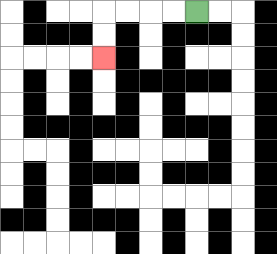{'start': '[8, 0]', 'end': '[4, 2]', 'path_directions': 'L,L,L,L,D,D', 'path_coordinates': '[[8, 0], [7, 0], [6, 0], [5, 0], [4, 0], [4, 1], [4, 2]]'}